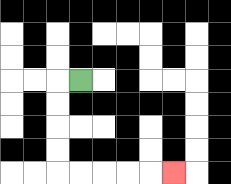{'start': '[3, 3]', 'end': '[7, 7]', 'path_directions': 'L,D,D,D,D,R,R,R,R,R', 'path_coordinates': '[[3, 3], [2, 3], [2, 4], [2, 5], [2, 6], [2, 7], [3, 7], [4, 7], [5, 7], [6, 7], [7, 7]]'}